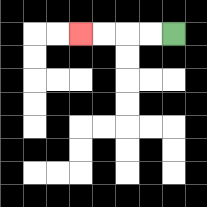{'start': '[7, 1]', 'end': '[3, 1]', 'path_directions': 'L,L,L,L', 'path_coordinates': '[[7, 1], [6, 1], [5, 1], [4, 1], [3, 1]]'}